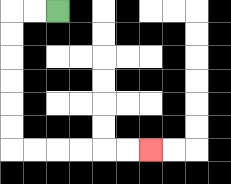{'start': '[2, 0]', 'end': '[6, 6]', 'path_directions': 'L,L,D,D,D,D,D,D,R,R,R,R,R,R', 'path_coordinates': '[[2, 0], [1, 0], [0, 0], [0, 1], [0, 2], [0, 3], [0, 4], [0, 5], [0, 6], [1, 6], [2, 6], [3, 6], [4, 6], [5, 6], [6, 6]]'}